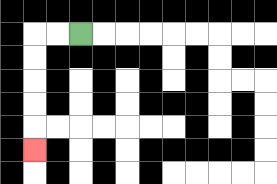{'start': '[3, 1]', 'end': '[1, 6]', 'path_directions': 'L,L,D,D,D,D,D', 'path_coordinates': '[[3, 1], [2, 1], [1, 1], [1, 2], [1, 3], [1, 4], [1, 5], [1, 6]]'}